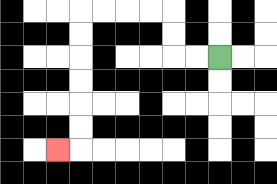{'start': '[9, 2]', 'end': '[2, 6]', 'path_directions': 'L,L,U,U,L,L,L,L,D,D,D,D,D,D,L', 'path_coordinates': '[[9, 2], [8, 2], [7, 2], [7, 1], [7, 0], [6, 0], [5, 0], [4, 0], [3, 0], [3, 1], [3, 2], [3, 3], [3, 4], [3, 5], [3, 6], [2, 6]]'}